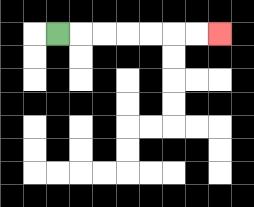{'start': '[2, 1]', 'end': '[9, 1]', 'path_directions': 'R,R,R,R,R,R,R', 'path_coordinates': '[[2, 1], [3, 1], [4, 1], [5, 1], [6, 1], [7, 1], [8, 1], [9, 1]]'}